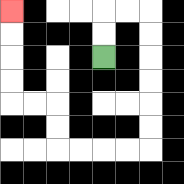{'start': '[4, 2]', 'end': '[0, 0]', 'path_directions': 'U,U,R,R,D,D,D,D,D,D,L,L,L,L,U,U,L,L,U,U,U,U', 'path_coordinates': '[[4, 2], [4, 1], [4, 0], [5, 0], [6, 0], [6, 1], [6, 2], [6, 3], [6, 4], [6, 5], [6, 6], [5, 6], [4, 6], [3, 6], [2, 6], [2, 5], [2, 4], [1, 4], [0, 4], [0, 3], [0, 2], [0, 1], [0, 0]]'}